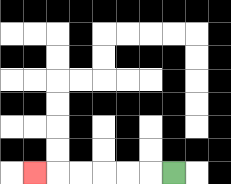{'start': '[7, 7]', 'end': '[1, 7]', 'path_directions': 'L,L,L,L,L,L', 'path_coordinates': '[[7, 7], [6, 7], [5, 7], [4, 7], [3, 7], [2, 7], [1, 7]]'}